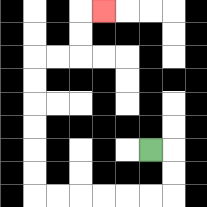{'start': '[6, 6]', 'end': '[4, 0]', 'path_directions': 'R,D,D,L,L,L,L,L,L,U,U,U,U,U,U,R,R,U,U,R', 'path_coordinates': '[[6, 6], [7, 6], [7, 7], [7, 8], [6, 8], [5, 8], [4, 8], [3, 8], [2, 8], [1, 8], [1, 7], [1, 6], [1, 5], [1, 4], [1, 3], [1, 2], [2, 2], [3, 2], [3, 1], [3, 0], [4, 0]]'}